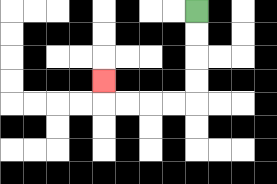{'start': '[8, 0]', 'end': '[4, 3]', 'path_directions': 'D,D,D,D,L,L,L,L,U', 'path_coordinates': '[[8, 0], [8, 1], [8, 2], [8, 3], [8, 4], [7, 4], [6, 4], [5, 4], [4, 4], [4, 3]]'}